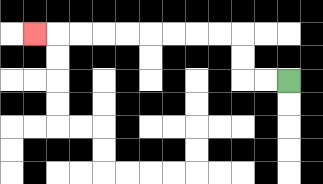{'start': '[12, 3]', 'end': '[1, 1]', 'path_directions': 'L,L,U,U,L,L,L,L,L,L,L,L,L', 'path_coordinates': '[[12, 3], [11, 3], [10, 3], [10, 2], [10, 1], [9, 1], [8, 1], [7, 1], [6, 1], [5, 1], [4, 1], [3, 1], [2, 1], [1, 1]]'}